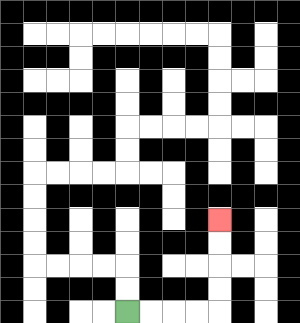{'start': '[5, 13]', 'end': '[9, 9]', 'path_directions': 'R,R,R,R,U,U,U,U', 'path_coordinates': '[[5, 13], [6, 13], [7, 13], [8, 13], [9, 13], [9, 12], [9, 11], [9, 10], [9, 9]]'}